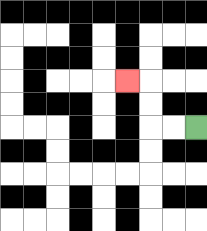{'start': '[8, 5]', 'end': '[5, 3]', 'path_directions': 'L,L,U,U,L', 'path_coordinates': '[[8, 5], [7, 5], [6, 5], [6, 4], [6, 3], [5, 3]]'}